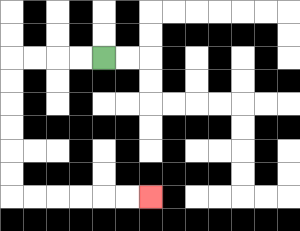{'start': '[4, 2]', 'end': '[6, 8]', 'path_directions': 'L,L,L,L,D,D,D,D,D,D,R,R,R,R,R,R', 'path_coordinates': '[[4, 2], [3, 2], [2, 2], [1, 2], [0, 2], [0, 3], [0, 4], [0, 5], [0, 6], [0, 7], [0, 8], [1, 8], [2, 8], [3, 8], [4, 8], [5, 8], [6, 8]]'}